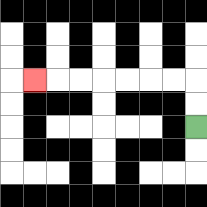{'start': '[8, 5]', 'end': '[1, 3]', 'path_directions': 'U,U,L,L,L,L,L,L,L', 'path_coordinates': '[[8, 5], [8, 4], [8, 3], [7, 3], [6, 3], [5, 3], [4, 3], [3, 3], [2, 3], [1, 3]]'}